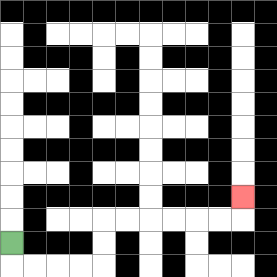{'start': '[0, 10]', 'end': '[10, 8]', 'path_directions': 'D,R,R,R,R,U,U,R,R,R,R,R,R,U', 'path_coordinates': '[[0, 10], [0, 11], [1, 11], [2, 11], [3, 11], [4, 11], [4, 10], [4, 9], [5, 9], [6, 9], [7, 9], [8, 9], [9, 9], [10, 9], [10, 8]]'}